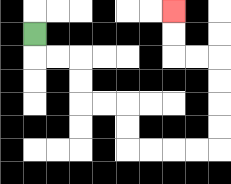{'start': '[1, 1]', 'end': '[7, 0]', 'path_directions': 'D,R,R,D,D,R,R,D,D,R,R,R,R,U,U,U,U,L,L,U,U', 'path_coordinates': '[[1, 1], [1, 2], [2, 2], [3, 2], [3, 3], [3, 4], [4, 4], [5, 4], [5, 5], [5, 6], [6, 6], [7, 6], [8, 6], [9, 6], [9, 5], [9, 4], [9, 3], [9, 2], [8, 2], [7, 2], [7, 1], [7, 0]]'}